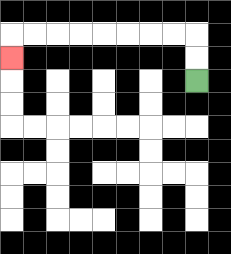{'start': '[8, 3]', 'end': '[0, 2]', 'path_directions': 'U,U,L,L,L,L,L,L,L,L,D', 'path_coordinates': '[[8, 3], [8, 2], [8, 1], [7, 1], [6, 1], [5, 1], [4, 1], [3, 1], [2, 1], [1, 1], [0, 1], [0, 2]]'}